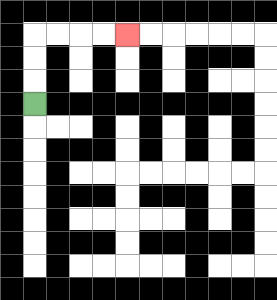{'start': '[1, 4]', 'end': '[5, 1]', 'path_directions': 'U,U,U,R,R,R,R', 'path_coordinates': '[[1, 4], [1, 3], [1, 2], [1, 1], [2, 1], [3, 1], [4, 1], [5, 1]]'}